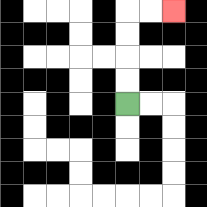{'start': '[5, 4]', 'end': '[7, 0]', 'path_directions': 'U,U,U,U,R,R', 'path_coordinates': '[[5, 4], [5, 3], [5, 2], [5, 1], [5, 0], [6, 0], [7, 0]]'}